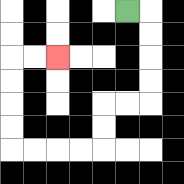{'start': '[5, 0]', 'end': '[2, 2]', 'path_directions': 'R,D,D,D,D,L,L,D,D,L,L,L,L,U,U,U,U,R,R', 'path_coordinates': '[[5, 0], [6, 0], [6, 1], [6, 2], [6, 3], [6, 4], [5, 4], [4, 4], [4, 5], [4, 6], [3, 6], [2, 6], [1, 6], [0, 6], [0, 5], [0, 4], [0, 3], [0, 2], [1, 2], [2, 2]]'}